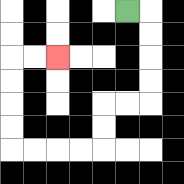{'start': '[5, 0]', 'end': '[2, 2]', 'path_directions': 'R,D,D,D,D,L,L,D,D,L,L,L,L,U,U,U,U,R,R', 'path_coordinates': '[[5, 0], [6, 0], [6, 1], [6, 2], [6, 3], [6, 4], [5, 4], [4, 4], [4, 5], [4, 6], [3, 6], [2, 6], [1, 6], [0, 6], [0, 5], [0, 4], [0, 3], [0, 2], [1, 2], [2, 2]]'}